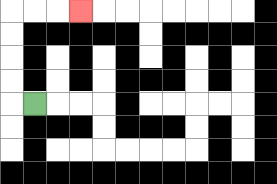{'start': '[1, 4]', 'end': '[3, 0]', 'path_directions': 'L,U,U,U,U,R,R,R', 'path_coordinates': '[[1, 4], [0, 4], [0, 3], [0, 2], [0, 1], [0, 0], [1, 0], [2, 0], [3, 0]]'}